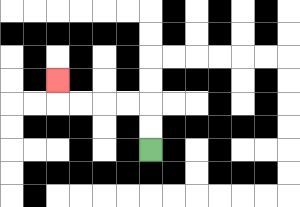{'start': '[6, 6]', 'end': '[2, 3]', 'path_directions': 'U,U,L,L,L,L,U', 'path_coordinates': '[[6, 6], [6, 5], [6, 4], [5, 4], [4, 4], [3, 4], [2, 4], [2, 3]]'}